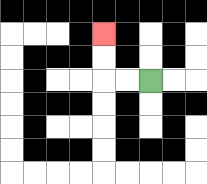{'start': '[6, 3]', 'end': '[4, 1]', 'path_directions': 'L,L,U,U', 'path_coordinates': '[[6, 3], [5, 3], [4, 3], [4, 2], [4, 1]]'}